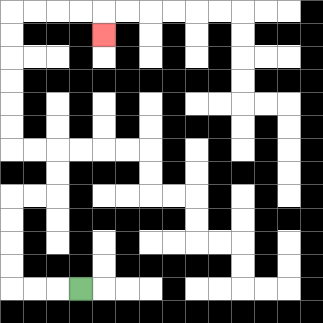{'start': '[3, 12]', 'end': '[4, 1]', 'path_directions': 'L,L,L,U,U,U,U,R,R,U,U,L,L,U,U,U,U,U,U,R,R,R,R,D', 'path_coordinates': '[[3, 12], [2, 12], [1, 12], [0, 12], [0, 11], [0, 10], [0, 9], [0, 8], [1, 8], [2, 8], [2, 7], [2, 6], [1, 6], [0, 6], [0, 5], [0, 4], [0, 3], [0, 2], [0, 1], [0, 0], [1, 0], [2, 0], [3, 0], [4, 0], [4, 1]]'}